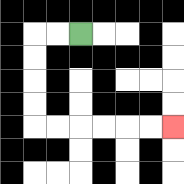{'start': '[3, 1]', 'end': '[7, 5]', 'path_directions': 'L,L,D,D,D,D,R,R,R,R,R,R', 'path_coordinates': '[[3, 1], [2, 1], [1, 1], [1, 2], [1, 3], [1, 4], [1, 5], [2, 5], [3, 5], [4, 5], [5, 5], [6, 5], [7, 5]]'}